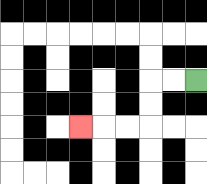{'start': '[8, 3]', 'end': '[3, 5]', 'path_directions': 'L,L,D,D,L,L,L', 'path_coordinates': '[[8, 3], [7, 3], [6, 3], [6, 4], [6, 5], [5, 5], [4, 5], [3, 5]]'}